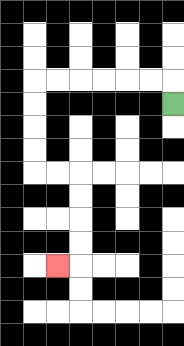{'start': '[7, 4]', 'end': '[2, 11]', 'path_directions': 'U,L,L,L,L,L,L,D,D,D,D,R,R,D,D,D,D,L', 'path_coordinates': '[[7, 4], [7, 3], [6, 3], [5, 3], [4, 3], [3, 3], [2, 3], [1, 3], [1, 4], [1, 5], [1, 6], [1, 7], [2, 7], [3, 7], [3, 8], [3, 9], [3, 10], [3, 11], [2, 11]]'}